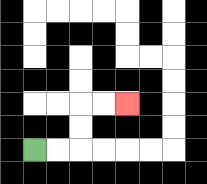{'start': '[1, 6]', 'end': '[5, 4]', 'path_directions': 'R,R,U,U,R,R', 'path_coordinates': '[[1, 6], [2, 6], [3, 6], [3, 5], [3, 4], [4, 4], [5, 4]]'}